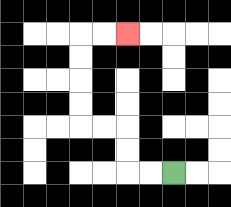{'start': '[7, 7]', 'end': '[5, 1]', 'path_directions': 'L,L,U,U,L,L,U,U,U,U,R,R', 'path_coordinates': '[[7, 7], [6, 7], [5, 7], [5, 6], [5, 5], [4, 5], [3, 5], [3, 4], [3, 3], [3, 2], [3, 1], [4, 1], [5, 1]]'}